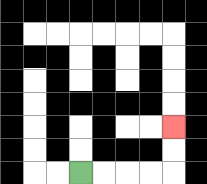{'start': '[3, 7]', 'end': '[7, 5]', 'path_directions': 'R,R,R,R,U,U', 'path_coordinates': '[[3, 7], [4, 7], [5, 7], [6, 7], [7, 7], [7, 6], [7, 5]]'}